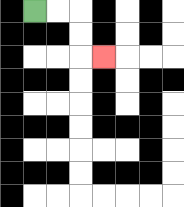{'start': '[1, 0]', 'end': '[4, 2]', 'path_directions': 'R,R,D,D,R', 'path_coordinates': '[[1, 0], [2, 0], [3, 0], [3, 1], [3, 2], [4, 2]]'}